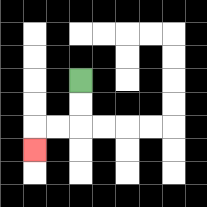{'start': '[3, 3]', 'end': '[1, 6]', 'path_directions': 'D,D,L,L,D', 'path_coordinates': '[[3, 3], [3, 4], [3, 5], [2, 5], [1, 5], [1, 6]]'}